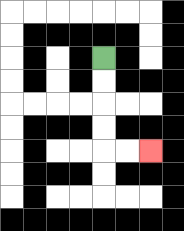{'start': '[4, 2]', 'end': '[6, 6]', 'path_directions': 'D,D,D,D,R,R', 'path_coordinates': '[[4, 2], [4, 3], [4, 4], [4, 5], [4, 6], [5, 6], [6, 6]]'}